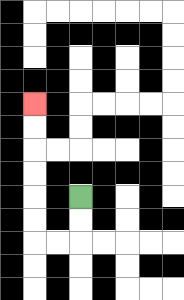{'start': '[3, 8]', 'end': '[1, 4]', 'path_directions': 'D,D,L,L,U,U,U,U,U,U', 'path_coordinates': '[[3, 8], [3, 9], [3, 10], [2, 10], [1, 10], [1, 9], [1, 8], [1, 7], [1, 6], [1, 5], [1, 4]]'}